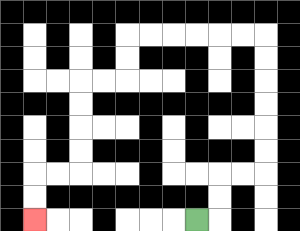{'start': '[8, 9]', 'end': '[1, 9]', 'path_directions': 'R,U,U,R,R,U,U,U,U,U,U,L,L,L,L,L,L,D,D,L,L,D,D,D,D,L,L,D,D', 'path_coordinates': '[[8, 9], [9, 9], [9, 8], [9, 7], [10, 7], [11, 7], [11, 6], [11, 5], [11, 4], [11, 3], [11, 2], [11, 1], [10, 1], [9, 1], [8, 1], [7, 1], [6, 1], [5, 1], [5, 2], [5, 3], [4, 3], [3, 3], [3, 4], [3, 5], [3, 6], [3, 7], [2, 7], [1, 7], [1, 8], [1, 9]]'}